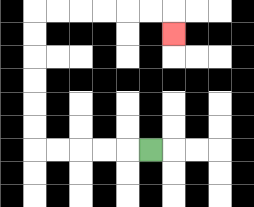{'start': '[6, 6]', 'end': '[7, 1]', 'path_directions': 'L,L,L,L,L,U,U,U,U,U,U,R,R,R,R,R,R,D', 'path_coordinates': '[[6, 6], [5, 6], [4, 6], [3, 6], [2, 6], [1, 6], [1, 5], [1, 4], [1, 3], [1, 2], [1, 1], [1, 0], [2, 0], [3, 0], [4, 0], [5, 0], [6, 0], [7, 0], [7, 1]]'}